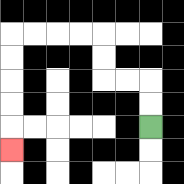{'start': '[6, 5]', 'end': '[0, 6]', 'path_directions': 'U,U,L,L,U,U,L,L,L,L,D,D,D,D,D', 'path_coordinates': '[[6, 5], [6, 4], [6, 3], [5, 3], [4, 3], [4, 2], [4, 1], [3, 1], [2, 1], [1, 1], [0, 1], [0, 2], [0, 3], [0, 4], [0, 5], [0, 6]]'}